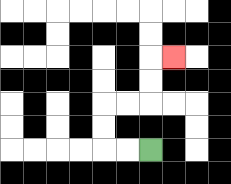{'start': '[6, 6]', 'end': '[7, 2]', 'path_directions': 'L,L,U,U,R,R,U,U,R', 'path_coordinates': '[[6, 6], [5, 6], [4, 6], [4, 5], [4, 4], [5, 4], [6, 4], [6, 3], [6, 2], [7, 2]]'}